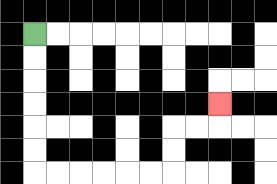{'start': '[1, 1]', 'end': '[9, 4]', 'path_directions': 'D,D,D,D,D,D,R,R,R,R,R,R,U,U,R,R,U', 'path_coordinates': '[[1, 1], [1, 2], [1, 3], [1, 4], [1, 5], [1, 6], [1, 7], [2, 7], [3, 7], [4, 7], [5, 7], [6, 7], [7, 7], [7, 6], [7, 5], [8, 5], [9, 5], [9, 4]]'}